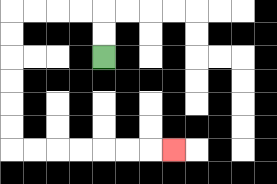{'start': '[4, 2]', 'end': '[7, 6]', 'path_directions': 'U,U,L,L,L,L,D,D,D,D,D,D,R,R,R,R,R,R,R', 'path_coordinates': '[[4, 2], [4, 1], [4, 0], [3, 0], [2, 0], [1, 0], [0, 0], [0, 1], [0, 2], [0, 3], [0, 4], [0, 5], [0, 6], [1, 6], [2, 6], [3, 6], [4, 6], [5, 6], [6, 6], [7, 6]]'}